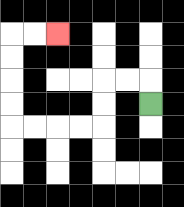{'start': '[6, 4]', 'end': '[2, 1]', 'path_directions': 'U,L,L,D,D,L,L,L,L,U,U,U,U,R,R', 'path_coordinates': '[[6, 4], [6, 3], [5, 3], [4, 3], [4, 4], [4, 5], [3, 5], [2, 5], [1, 5], [0, 5], [0, 4], [0, 3], [0, 2], [0, 1], [1, 1], [2, 1]]'}